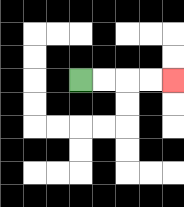{'start': '[3, 3]', 'end': '[7, 3]', 'path_directions': 'R,R,R,R', 'path_coordinates': '[[3, 3], [4, 3], [5, 3], [6, 3], [7, 3]]'}